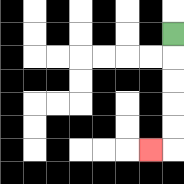{'start': '[7, 1]', 'end': '[6, 6]', 'path_directions': 'D,D,D,D,D,L', 'path_coordinates': '[[7, 1], [7, 2], [7, 3], [7, 4], [7, 5], [7, 6], [6, 6]]'}